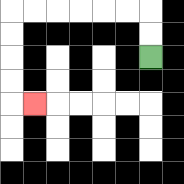{'start': '[6, 2]', 'end': '[1, 4]', 'path_directions': 'U,U,L,L,L,L,L,L,D,D,D,D,R', 'path_coordinates': '[[6, 2], [6, 1], [6, 0], [5, 0], [4, 0], [3, 0], [2, 0], [1, 0], [0, 0], [0, 1], [0, 2], [0, 3], [0, 4], [1, 4]]'}